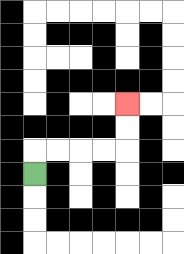{'start': '[1, 7]', 'end': '[5, 4]', 'path_directions': 'U,R,R,R,R,U,U', 'path_coordinates': '[[1, 7], [1, 6], [2, 6], [3, 6], [4, 6], [5, 6], [5, 5], [5, 4]]'}